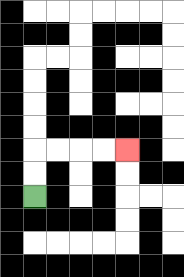{'start': '[1, 8]', 'end': '[5, 6]', 'path_directions': 'U,U,R,R,R,R', 'path_coordinates': '[[1, 8], [1, 7], [1, 6], [2, 6], [3, 6], [4, 6], [5, 6]]'}